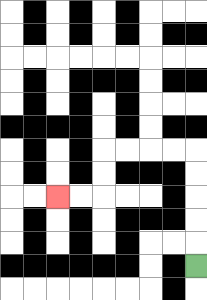{'start': '[8, 11]', 'end': '[2, 8]', 'path_directions': 'U,U,U,U,U,L,L,L,L,D,D,L,L', 'path_coordinates': '[[8, 11], [8, 10], [8, 9], [8, 8], [8, 7], [8, 6], [7, 6], [6, 6], [5, 6], [4, 6], [4, 7], [4, 8], [3, 8], [2, 8]]'}